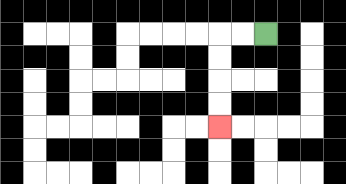{'start': '[11, 1]', 'end': '[9, 5]', 'path_directions': 'L,L,D,D,D,D', 'path_coordinates': '[[11, 1], [10, 1], [9, 1], [9, 2], [9, 3], [9, 4], [9, 5]]'}